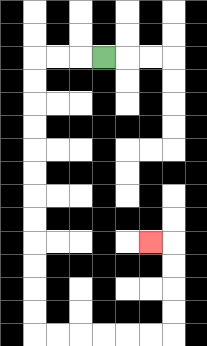{'start': '[4, 2]', 'end': '[6, 10]', 'path_directions': 'L,L,L,D,D,D,D,D,D,D,D,D,D,D,D,R,R,R,R,R,R,U,U,U,U,L', 'path_coordinates': '[[4, 2], [3, 2], [2, 2], [1, 2], [1, 3], [1, 4], [1, 5], [1, 6], [1, 7], [1, 8], [1, 9], [1, 10], [1, 11], [1, 12], [1, 13], [1, 14], [2, 14], [3, 14], [4, 14], [5, 14], [6, 14], [7, 14], [7, 13], [7, 12], [7, 11], [7, 10], [6, 10]]'}